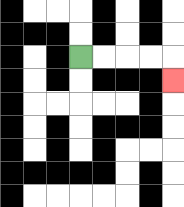{'start': '[3, 2]', 'end': '[7, 3]', 'path_directions': 'R,R,R,R,D', 'path_coordinates': '[[3, 2], [4, 2], [5, 2], [6, 2], [7, 2], [7, 3]]'}